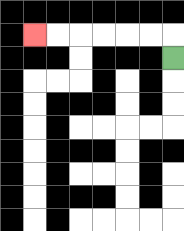{'start': '[7, 2]', 'end': '[1, 1]', 'path_directions': 'U,L,L,L,L,L,L', 'path_coordinates': '[[7, 2], [7, 1], [6, 1], [5, 1], [4, 1], [3, 1], [2, 1], [1, 1]]'}